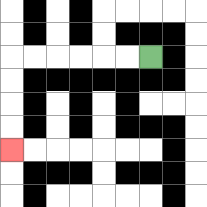{'start': '[6, 2]', 'end': '[0, 6]', 'path_directions': 'L,L,L,L,L,L,D,D,D,D', 'path_coordinates': '[[6, 2], [5, 2], [4, 2], [3, 2], [2, 2], [1, 2], [0, 2], [0, 3], [0, 4], [0, 5], [0, 6]]'}